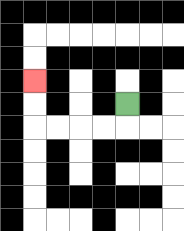{'start': '[5, 4]', 'end': '[1, 3]', 'path_directions': 'D,L,L,L,L,U,U', 'path_coordinates': '[[5, 4], [5, 5], [4, 5], [3, 5], [2, 5], [1, 5], [1, 4], [1, 3]]'}